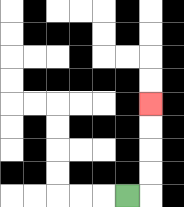{'start': '[5, 8]', 'end': '[6, 4]', 'path_directions': 'R,U,U,U,U', 'path_coordinates': '[[5, 8], [6, 8], [6, 7], [6, 6], [6, 5], [6, 4]]'}